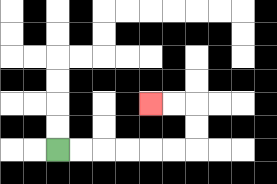{'start': '[2, 6]', 'end': '[6, 4]', 'path_directions': 'R,R,R,R,R,R,U,U,L,L', 'path_coordinates': '[[2, 6], [3, 6], [4, 6], [5, 6], [6, 6], [7, 6], [8, 6], [8, 5], [8, 4], [7, 4], [6, 4]]'}